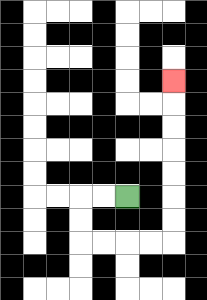{'start': '[5, 8]', 'end': '[7, 3]', 'path_directions': 'L,L,D,D,R,R,R,R,U,U,U,U,U,U,U', 'path_coordinates': '[[5, 8], [4, 8], [3, 8], [3, 9], [3, 10], [4, 10], [5, 10], [6, 10], [7, 10], [7, 9], [7, 8], [7, 7], [7, 6], [7, 5], [7, 4], [7, 3]]'}